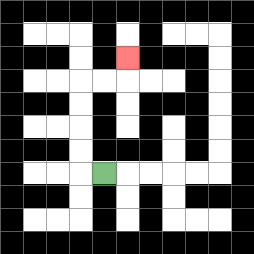{'start': '[4, 7]', 'end': '[5, 2]', 'path_directions': 'L,U,U,U,U,R,R,U', 'path_coordinates': '[[4, 7], [3, 7], [3, 6], [3, 5], [3, 4], [3, 3], [4, 3], [5, 3], [5, 2]]'}